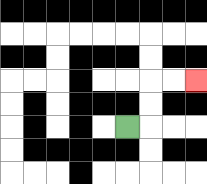{'start': '[5, 5]', 'end': '[8, 3]', 'path_directions': 'R,U,U,R,R', 'path_coordinates': '[[5, 5], [6, 5], [6, 4], [6, 3], [7, 3], [8, 3]]'}